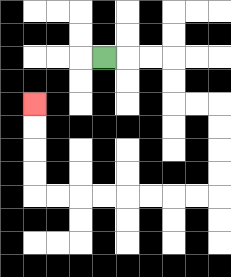{'start': '[4, 2]', 'end': '[1, 4]', 'path_directions': 'R,R,R,D,D,R,R,D,D,D,D,L,L,L,L,L,L,L,L,U,U,U,U', 'path_coordinates': '[[4, 2], [5, 2], [6, 2], [7, 2], [7, 3], [7, 4], [8, 4], [9, 4], [9, 5], [9, 6], [9, 7], [9, 8], [8, 8], [7, 8], [6, 8], [5, 8], [4, 8], [3, 8], [2, 8], [1, 8], [1, 7], [1, 6], [1, 5], [1, 4]]'}